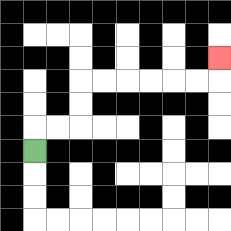{'start': '[1, 6]', 'end': '[9, 2]', 'path_directions': 'U,R,R,U,U,R,R,R,R,R,R,U', 'path_coordinates': '[[1, 6], [1, 5], [2, 5], [3, 5], [3, 4], [3, 3], [4, 3], [5, 3], [6, 3], [7, 3], [8, 3], [9, 3], [9, 2]]'}